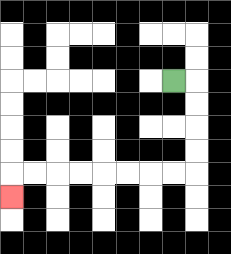{'start': '[7, 3]', 'end': '[0, 8]', 'path_directions': 'R,D,D,D,D,L,L,L,L,L,L,L,L,D', 'path_coordinates': '[[7, 3], [8, 3], [8, 4], [8, 5], [8, 6], [8, 7], [7, 7], [6, 7], [5, 7], [4, 7], [3, 7], [2, 7], [1, 7], [0, 7], [0, 8]]'}